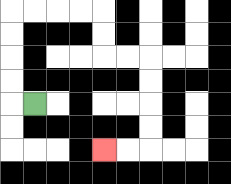{'start': '[1, 4]', 'end': '[4, 6]', 'path_directions': 'L,U,U,U,U,R,R,R,R,D,D,R,R,D,D,D,D,L,L', 'path_coordinates': '[[1, 4], [0, 4], [0, 3], [0, 2], [0, 1], [0, 0], [1, 0], [2, 0], [3, 0], [4, 0], [4, 1], [4, 2], [5, 2], [6, 2], [6, 3], [6, 4], [6, 5], [6, 6], [5, 6], [4, 6]]'}